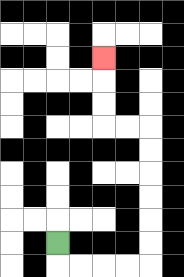{'start': '[2, 10]', 'end': '[4, 2]', 'path_directions': 'D,R,R,R,R,U,U,U,U,U,U,L,L,U,U,U', 'path_coordinates': '[[2, 10], [2, 11], [3, 11], [4, 11], [5, 11], [6, 11], [6, 10], [6, 9], [6, 8], [6, 7], [6, 6], [6, 5], [5, 5], [4, 5], [4, 4], [4, 3], [4, 2]]'}